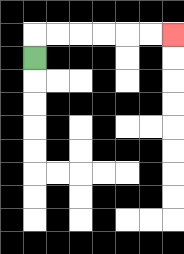{'start': '[1, 2]', 'end': '[7, 1]', 'path_directions': 'U,R,R,R,R,R,R', 'path_coordinates': '[[1, 2], [1, 1], [2, 1], [3, 1], [4, 1], [5, 1], [6, 1], [7, 1]]'}